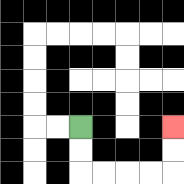{'start': '[3, 5]', 'end': '[7, 5]', 'path_directions': 'D,D,R,R,R,R,U,U', 'path_coordinates': '[[3, 5], [3, 6], [3, 7], [4, 7], [5, 7], [6, 7], [7, 7], [7, 6], [7, 5]]'}